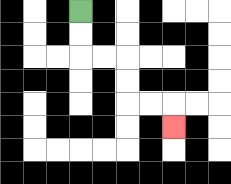{'start': '[3, 0]', 'end': '[7, 5]', 'path_directions': 'D,D,R,R,D,D,R,R,D', 'path_coordinates': '[[3, 0], [3, 1], [3, 2], [4, 2], [5, 2], [5, 3], [5, 4], [6, 4], [7, 4], [7, 5]]'}